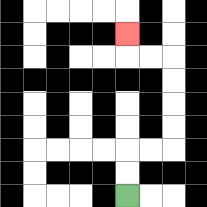{'start': '[5, 8]', 'end': '[5, 1]', 'path_directions': 'U,U,R,R,U,U,U,U,L,L,U', 'path_coordinates': '[[5, 8], [5, 7], [5, 6], [6, 6], [7, 6], [7, 5], [7, 4], [7, 3], [7, 2], [6, 2], [5, 2], [5, 1]]'}